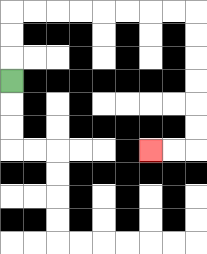{'start': '[0, 3]', 'end': '[6, 6]', 'path_directions': 'U,U,U,R,R,R,R,R,R,R,R,D,D,D,D,D,D,L,L', 'path_coordinates': '[[0, 3], [0, 2], [0, 1], [0, 0], [1, 0], [2, 0], [3, 0], [4, 0], [5, 0], [6, 0], [7, 0], [8, 0], [8, 1], [8, 2], [8, 3], [8, 4], [8, 5], [8, 6], [7, 6], [6, 6]]'}